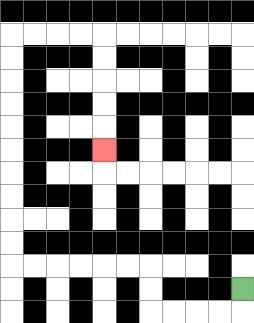{'start': '[10, 12]', 'end': '[4, 6]', 'path_directions': 'D,L,L,L,L,U,U,L,L,L,L,L,L,U,U,U,U,U,U,U,U,U,U,R,R,R,R,D,D,D,D,D', 'path_coordinates': '[[10, 12], [10, 13], [9, 13], [8, 13], [7, 13], [6, 13], [6, 12], [6, 11], [5, 11], [4, 11], [3, 11], [2, 11], [1, 11], [0, 11], [0, 10], [0, 9], [0, 8], [0, 7], [0, 6], [0, 5], [0, 4], [0, 3], [0, 2], [0, 1], [1, 1], [2, 1], [3, 1], [4, 1], [4, 2], [4, 3], [4, 4], [4, 5], [4, 6]]'}